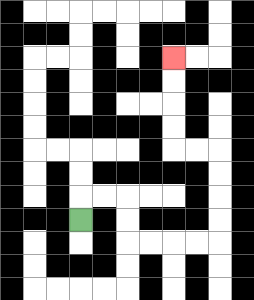{'start': '[3, 9]', 'end': '[7, 2]', 'path_directions': 'U,R,R,D,D,R,R,R,R,U,U,U,U,L,L,U,U,U,U', 'path_coordinates': '[[3, 9], [3, 8], [4, 8], [5, 8], [5, 9], [5, 10], [6, 10], [7, 10], [8, 10], [9, 10], [9, 9], [9, 8], [9, 7], [9, 6], [8, 6], [7, 6], [7, 5], [7, 4], [7, 3], [7, 2]]'}